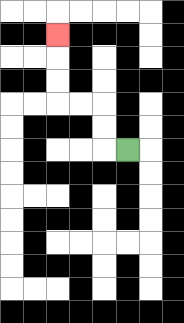{'start': '[5, 6]', 'end': '[2, 1]', 'path_directions': 'L,U,U,L,L,U,U,U', 'path_coordinates': '[[5, 6], [4, 6], [4, 5], [4, 4], [3, 4], [2, 4], [2, 3], [2, 2], [2, 1]]'}